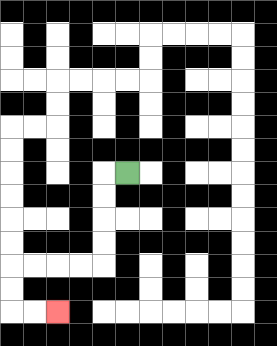{'start': '[5, 7]', 'end': '[2, 13]', 'path_directions': 'L,D,D,D,D,L,L,L,L,D,D,R,R', 'path_coordinates': '[[5, 7], [4, 7], [4, 8], [4, 9], [4, 10], [4, 11], [3, 11], [2, 11], [1, 11], [0, 11], [0, 12], [0, 13], [1, 13], [2, 13]]'}